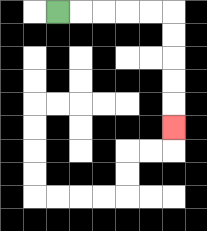{'start': '[2, 0]', 'end': '[7, 5]', 'path_directions': 'R,R,R,R,R,D,D,D,D,D', 'path_coordinates': '[[2, 0], [3, 0], [4, 0], [5, 0], [6, 0], [7, 0], [7, 1], [7, 2], [7, 3], [7, 4], [7, 5]]'}